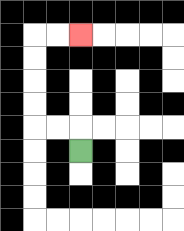{'start': '[3, 6]', 'end': '[3, 1]', 'path_directions': 'U,L,L,U,U,U,U,R,R', 'path_coordinates': '[[3, 6], [3, 5], [2, 5], [1, 5], [1, 4], [1, 3], [1, 2], [1, 1], [2, 1], [3, 1]]'}